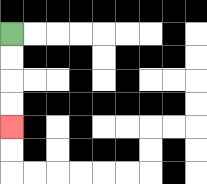{'start': '[0, 1]', 'end': '[0, 5]', 'path_directions': 'D,D,D,D', 'path_coordinates': '[[0, 1], [0, 2], [0, 3], [0, 4], [0, 5]]'}